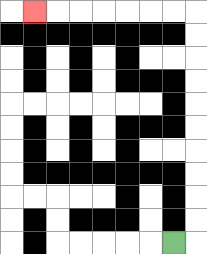{'start': '[7, 10]', 'end': '[1, 0]', 'path_directions': 'R,U,U,U,U,U,U,U,U,U,U,L,L,L,L,L,L,L', 'path_coordinates': '[[7, 10], [8, 10], [8, 9], [8, 8], [8, 7], [8, 6], [8, 5], [8, 4], [8, 3], [8, 2], [8, 1], [8, 0], [7, 0], [6, 0], [5, 0], [4, 0], [3, 0], [2, 0], [1, 0]]'}